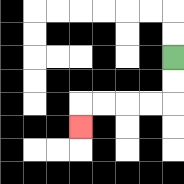{'start': '[7, 2]', 'end': '[3, 5]', 'path_directions': 'D,D,L,L,L,L,D', 'path_coordinates': '[[7, 2], [7, 3], [7, 4], [6, 4], [5, 4], [4, 4], [3, 4], [3, 5]]'}